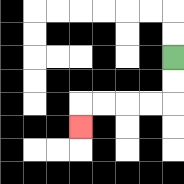{'start': '[7, 2]', 'end': '[3, 5]', 'path_directions': 'D,D,L,L,L,L,D', 'path_coordinates': '[[7, 2], [7, 3], [7, 4], [6, 4], [5, 4], [4, 4], [3, 4], [3, 5]]'}